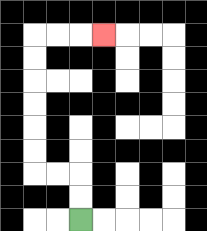{'start': '[3, 9]', 'end': '[4, 1]', 'path_directions': 'U,U,L,L,U,U,U,U,U,U,R,R,R', 'path_coordinates': '[[3, 9], [3, 8], [3, 7], [2, 7], [1, 7], [1, 6], [1, 5], [1, 4], [1, 3], [1, 2], [1, 1], [2, 1], [3, 1], [4, 1]]'}